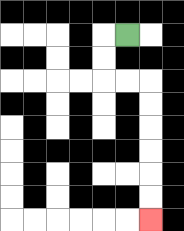{'start': '[5, 1]', 'end': '[6, 9]', 'path_directions': 'L,D,D,R,R,D,D,D,D,D,D', 'path_coordinates': '[[5, 1], [4, 1], [4, 2], [4, 3], [5, 3], [6, 3], [6, 4], [6, 5], [6, 6], [6, 7], [6, 8], [6, 9]]'}